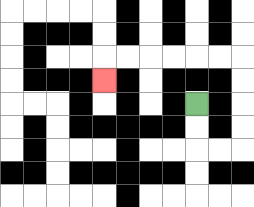{'start': '[8, 4]', 'end': '[4, 3]', 'path_directions': 'D,D,R,R,U,U,U,U,L,L,L,L,L,L,D', 'path_coordinates': '[[8, 4], [8, 5], [8, 6], [9, 6], [10, 6], [10, 5], [10, 4], [10, 3], [10, 2], [9, 2], [8, 2], [7, 2], [6, 2], [5, 2], [4, 2], [4, 3]]'}